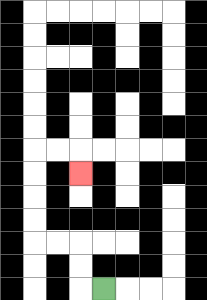{'start': '[4, 12]', 'end': '[3, 7]', 'path_directions': 'L,U,U,L,L,U,U,U,U,R,R,D', 'path_coordinates': '[[4, 12], [3, 12], [3, 11], [3, 10], [2, 10], [1, 10], [1, 9], [1, 8], [1, 7], [1, 6], [2, 6], [3, 6], [3, 7]]'}